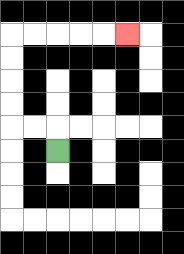{'start': '[2, 6]', 'end': '[5, 1]', 'path_directions': 'U,L,L,U,U,U,U,R,R,R,R,R', 'path_coordinates': '[[2, 6], [2, 5], [1, 5], [0, 5], [0, 4], [0, 3], [0, 2], [0, 1], [1, 1], [2, 1], [3, 1], [4, 1], [5, 1]]'}